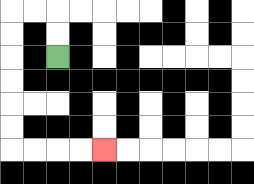{'start': '[2, 2]', 'end': '[4, 6]', 'path_directions': 'U,U,L,L,D,D,D,D,D,D,R,R,R,R', 'path_coordinates': '[[2, 2], [2, 1], [2, 0], [1, 0], [0, 0], [0, 1], [0, 2], [0, 3], [0, 4], [0, 5], [0, 6], [1, 6], [2, 6], [3, 6], [4, 6]]'}